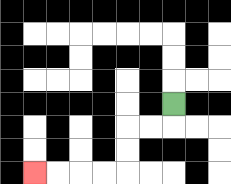{'start': '[7, 4]', 'end': '[1, 7]', 'path_directions': 'D,L,L,D,D,L,L,L,L', 'path_coordinates': '[[7, 4], [7, 5], [6, 5], [5, 5], [5, 6], [5, 7], [4, 7], [3, 7], [2, 7], [1, 7]]'}